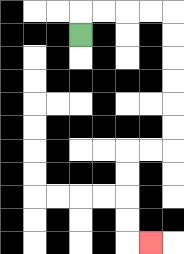{'start': '[3, 1]', 'end': '[6, 10]', 'path_directions': 'U,R,R,R,R,D,D,D,D,D,D,L,L,D,D,D,D,R', 'path_coordinates': '[[3, 1], [3, 0], [4, 0], [5, 0], [6, 0], [7, 0], [7, 1], [7, 2], [7, 3], [7, 4], [7, 5], [7, 6], [6, 6], [5, 6], [5, 7], [5, 8], [5, 9], [5, 10], [6, 10]]'}